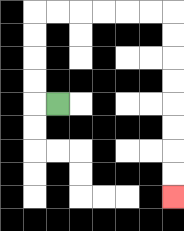{'start': '[2, 4]', 'end': '[7, 8]', 'path_directions': 'L,U,U,U,U,R,R,R,R,R,R,D,D,D,D,D,D,D,D', 'path_coordinates': '[[2, 4], [1, 4], [1, 3], [1, 2], [1, 1], [1, 0], [2, 0], [3, 0], [4, 0], [5, 0], [6, 0], [7, 0], [7, 1], [7, 2], [7, 3], [7, 4], [7, 5], [7, 6], [7, 7], [7, 8]]'}